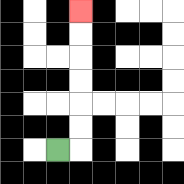{'start': '[2, 6]', 'end': '[3, 0]', 'path_directions': 'R,U,U,U,U,U,U', 'path_coordinates': '[[2, 6], [3, 6], [3, 5], [3, 4], [3, 3], [3, 2], [3, 1], [3, 0]]'}